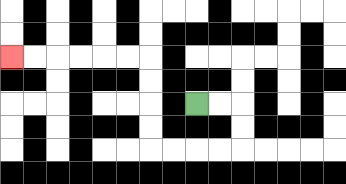{'start': '[8, 4]', 'end': '[0, 2]', 'path_directions': 'R,R,D,D,L,L,L,L,U,U,U,U,L,L,L,L,L,L', 'path_coordinates': '[[8, 4], [9, 4], [10, 4], [10, 5], [10, 6], [9, 6], [8, 6], [7, 6], [6, 6], [6, 5], [6, 4], [6, 3], [6, 2], [5, 2], [4, 2], [3, 2], [2, 2], [1, 2], [0, 2]]'}